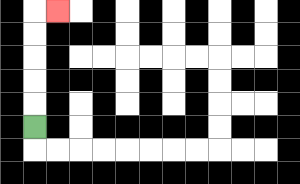{'start': '[1, 5]', 'end': '[2, 0]', 'path_directions': 'U,U,U,U,U,R', 'path_coordinates': '[[1, 5], [1, 4], [1, 3], [1, 2], [1, 1], [1, 0], [2, 0]]'}